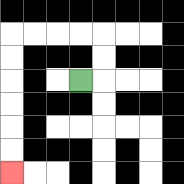{'start': '[3, 3]', 'end': '[0, 7]', 'path_directions': 'R,U,U,L,L,L,L,D,D,D,D,D,D', 'path_coordinates': '[[3, 3], [4, 3], [4, 2], [4, 1], [3, 1], [2, 1], [1, 1], [0, 1], [0, 2], [0, 3], [0, 4], [0, 5], [0, 6], [0, 7]]'}